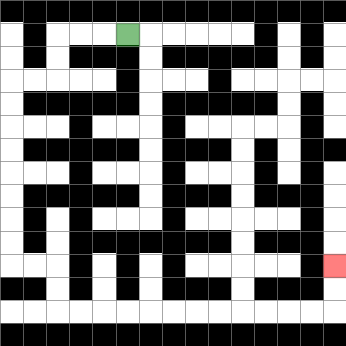{'start': '[5, 1]', 'end': '[14, 11]', 'path_directions': 'L,L,L,D,D,L,L,D,D,D,D,D,D,D,D,R,R,D,D,R,R,R,R,R,R,R,R,R,R,R,R,U,U', 'path_coordinates': '[[5, 1], [4, 1], [3, 1], [2, 1], [2, 2], [2, 3], [1, 3], [0, 3], [0, 4], [0, 5], [0, 6], [0, 7], [0, 8], [0, 9], [0, 10], [0, 11], [1, 11], [2, 11], [2, 12], [2, 13], [3, 13], [4, 13], [5, 13], [6, 13], [7, 13], [8, 13], [9, 13], [10, 13], [11, 13], [12, 13], [13, 13], [14, 13], [14, 12], [14, 11]]'}